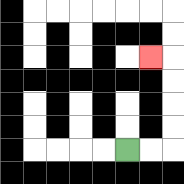{'start': '[5, 6]', 'end': '[6, 2]', 'path_directions': 'R,R,U,U,U,U,L', 'path_coordinates': '[[5, 6], [6, 6], [7, 6], [7, 5], [7, 4], [7, 3], [7, 2], [6, 2]]'}